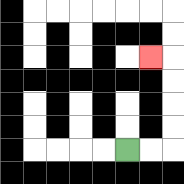{'start': '[5, 6]', 'end': '[6, 2]', 'path_directions': 'R,R,U,U,U,U,L', 'path_coordinates': '[[5, 6], [6, 6], [7, 6], [7, 5], [7, 4], [7, 3], [7, 2], [6, 2]]'}